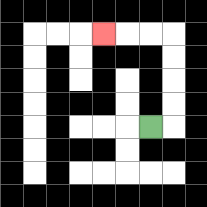{'start': '[6, 5]', 'end': '[4, 1]', 'path_directions': 'R,U,U,U,U,L,L,L', 'path_coordinates': '[[6, 5], [7, 5], [7, 4], [7, 3], [7, 2], [7, 1], [6, 1], [5, 1], [4, 1]]'}